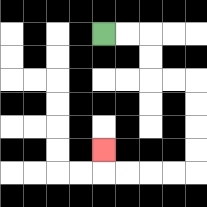{'start': '[4, 1]', 'end': '[4, 6]', 'path_directions': 'R,R,D,D,R,R,D,D,D,D,L,L,L,L,U', 'path_coordinates': '[[4, 1], [5, 1], [6, 1], [6, 2], [6, 3], [7, 3], [8, 3], [8, 4], [8, 5], [8, 6], [8, 7], [7, 7], [6, 7], [5, 7], [4, 7], [4, 6]]'}